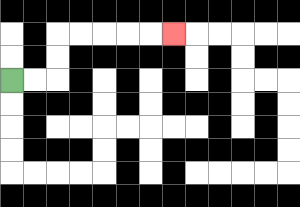{'start': '[0, 3]', 'end': '[7, 1]', 'path_directions': 'R,R,U,U,R,R,R,R,R', 'path_coordinates': '[[0, 3], [1, 3], [2, 3], [2, 2], [2, 1], [3, 1], [4, 1], [5, 1], [6, 1], [7, 1]]'}